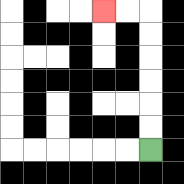{'start': '[6, 6]', 'end': '[4, 0]', 'path_directions': 'U,U,U,U,U,U,L,L', 'path_coordinates': '[[6, 6], [6, 5], [6, 4], [6, 3], [6, 2], [6, 1], [6, 0], [5, 0], [4, 0]]'}